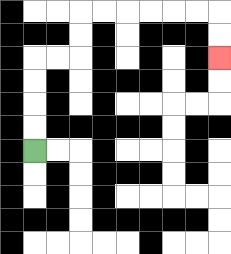{'start': '[1, 6]', 'end': '[9, 2]', 'path_directions': 'U,U,U,U,R,R,U,U,R,R,R,R,R,R,D,D', 'path_coordinates': '[[1, 6], [1, 5], [1, 4], [1, 3], [1, 2], [2, 2], [3, 2], [3, 1], [3, 0], [4, 0], [5, 0], [6, 0], [7, 0], [8, 0], [9, 0], [9, 1], [9, 2]]'}